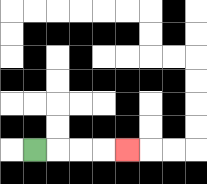{'start': '[1, 6]', 'end': '[5, 6]', 'path_directions': 'R,R,R,R', 'path_coordinates': '[[1, 6], [2, 6], [3, 6], [4, 6], [5, 6]]'}